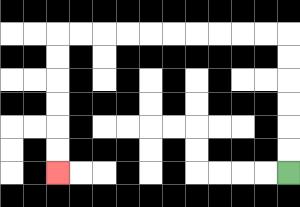{'start': '[12, 7]', 'end': '[2, 7]', 'path_directions': 'U,U,U,U,U,U,L,L,L,L,L,L,L,L,L,L,D,D,D,D,D,D', 'path_coordinates': '[[12, 7], [12, 6], [12, 5], [12, 4], [12, 3], [12, 2], [12, 1], [11, 1], [10, 1], [9, 1], [8, 1], [7, 1], [6, 1], [5, 1], [4, 1], [3, 1], [2, 1], [2, 2], [2, 3], [2, 4], [2, 5], [2, 6], [2, 7]]'}